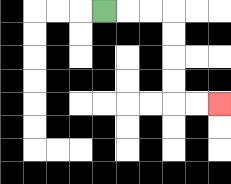{'start': '[4, 0]', 'end': '[9, 4]', 'path_directions': 'R,R,R,D,D,D,D,R,R', 'path_coordinates': '[[4, 0], [5, 0], [6, 0], [7, 0], [7, 1], [7, 2], [7, 3], [7, 4], [8, 4], [9, 4]]'}